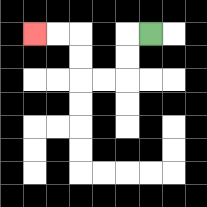{'start': '[6, 1]', 'end': '[1, 1]', 'path_directions': 'L,D,D,L,L,U,U,L,L', 'path_coordinates': '[[6, 1], [5, 1], [5, 2], [5, 3], [4, 3], [3, 3], [3, 2], [3, 1], [2, 1], [1, 1]]'}